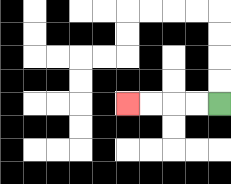{'start': '[9, 4]', 'end': '[5, 4]', 'path_directions': 'L,L,L,L', 'path_coordinates': '[[9, 4], [8, 4], [7, 4], [6, 4], [5, 4]]'}